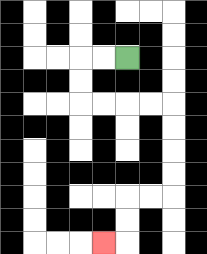{'start': '[5, 2]', 'end': '[4, 10]', 'path_directions': 'L,L,D,D,R,R,R,R,D,D,D,D,L,L,D,D,L', 'path_coordinates': '[[5, 2], [4, 2], [3, 2], [3, 3], [3, 4], [4, 4], [5, 4], [6, 4], [7, 4], [7, 5], [7, 6], [7, 7], [7, 8], [6, 8], [5, 8], [5, 9], [5, 10], [4, 10]]'}